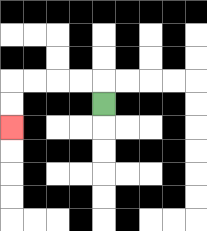{'start': '[4, 4]', 'end': '[0, 5]', 'path_directions': 'U,L,L,L,L,D,D', 'path_coordinates': '[[4, 4], [4, 3], [3, 3], [2, 3], [1, 3], [0, 3], [0, 4], [0, 5]]'}